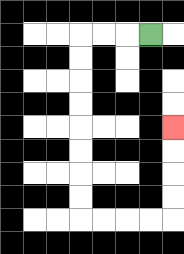{'start': '[6, 1]', 'end': '[7, 5]', 'path_directions': 'L,L,L,D,D,D,D,D,D,D,D,R,R,R,R,U,U,U,U', 'path_coordinates': '[[6, 1], [5, 1], [4, 1], [3, 1], [3, 2], [3, 3], [3, 4], [3, 5], [3, 6], [3, 7], [3, 8], [3, 9], [4, 9], [5, 9], [6, 9], [7, 9], [7, 8], [7, 7], [7, 6], [7, 5]]'}